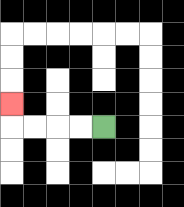{'start': '[4, 5]', 'end': '[0, 4]', 'path_directions': 'L,L,L,L,U', 'path_coordinates': '[[4, 5], [3, 5], [2, 5], [1, 5], [0, 5], [0, 4]]'}